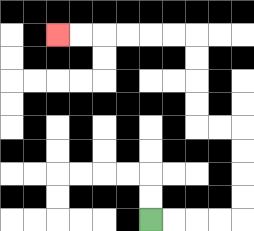{'start': '[6, 9]', 'end': '[2, 1]', 'path_directions': 'R,R,R,R,U,U,U,U,L,L,U,U,U,U,L,L,L,L,L,L', 'path_coordinates': '[[6, 9], [7, 9], [8, 9], [9, 9], [10, 9], [10, 8], [10, 7], [10, 6], [10, 5], [9, 5], [8, 5], [8, 4], [8, 3], [8, 2], [8, 1], [7, 1], [6, 1], [5, 1], [4, 1], [3, 1], [2, 1]]'}